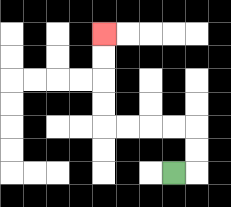{'start': '[7, 7]', 'end': '[4, 1]', 'path_directions': 'R,U,U,L,L,L,L,U,U,U,U', 'path_coordinates': '[[7, 7], [8, 7], [8, 6], [8, 5], [7, 5], [6, 5], [5, 5], [4, 5], [4, 4], [4, 3], [4, 2], [4, 1]]'}